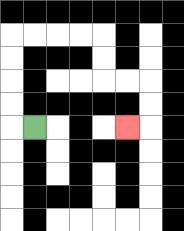{'start': '[1, 5]', 'end': '[5, 5]', 'path_directions': 'L,U,U,U,U,R,R,R,R,D,D,R,R,D,D,L', 'path_coordinates': '[[1, 5], [0, 5], [0, 4], [0, 3], [0, 2], [0, 1], [1, 1], [2, 1], [3, 1], [4, 1], [4, 2], [4, 3], [5, 3], [6, 3], [6, 4], [6, 5], [5, 5]]'}